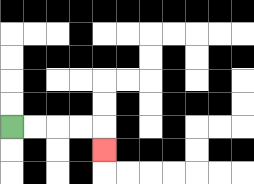{'start': '[0, 5]', 'end': '[4, 6]', 'path_directions': 'R,R,R,R,D', 'path_coordinates': '[[0, 5], [1, 5], [2, 5], [3, 5], [4, 5], [4, 6]]'}